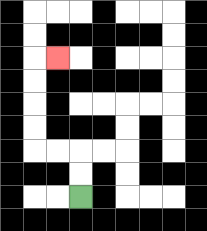{'start': '[3, 8]', 'end': '[2, 2]', 'path_directions': 'U,U,L,L,U,U,U,U,R', 'path_coordinates': '[[3, 8], [3, 7], [3, 6], [2, 6], [1, 6], [1, 5], [1, 4], [1, 3], [1, 2], [2, 2]]'}